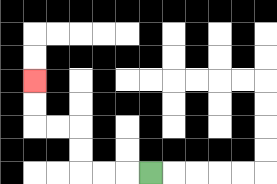{'start': '[6, 7]', 'end': '[1, 3]', 'path_directions': 'L,L,L,U,U,L,L,U,U', 'path_coordinates': '[[6, 7], [5, 7], [4, 7], [3, 7], [3, 6], [3, 5], [2, 5], [1, 5], [1, 4], [1, 3]]'}